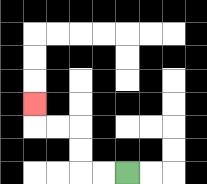{'start': '[5, 7]', 'end': '[1, 4]', 'path_directions': 'L,L,U,U,L,L,U', 'path_coordinates': '[[5, 7], [4, 7], [3, 7], [3, 6], [3, 5], [2, 5], [1, 5], [1, 4]]'}